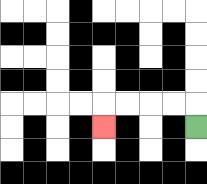{'start': '[8, 5]', 'end': '[4, 5]', 'path_directions': 'U,L,L,L,L,D', 'path_coordinates': '[[8, 5], [8, 4], [7, 4], [6, 4], [5, 4], [4, 4], [4, 5]]'}